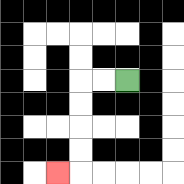{'start': '[5, 3]', 'end': '[2, 7]', 'path_directions': 'L,L,D,D,D,D,L', 'path_coordinates': '[[5, 3], [4, 3], [3, 3], [3, 4], [3, 5], [3, 6], [3, 7], [2, 7]]'}